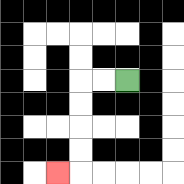{'start': '[5, 3]', 'end': '[2, 7]', 'path_directions': 'L,L,D,D,D,D,L', 'path_coordinates': '[[5, 3], [4, 3], [3, 3], [3, 4], [3, 5], [3, 6], [3, 7], [2, 7]]'}